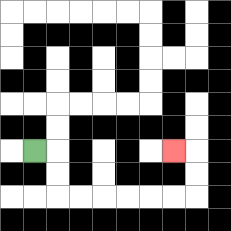{'start': '[1, 6]', 'end': '[7, 6]', 'path_directions': 'R,D,D,R,R,R,R,R,R,U,U,L', 'path_coordinates': '[[1, 6], [2, 6], [2, 7], [2, 8], [3, 8], [4, 8], [5, 8], [6, 8], [7, 8], [8, 8], [8, 7], [8, 6], [7, 6]]'}